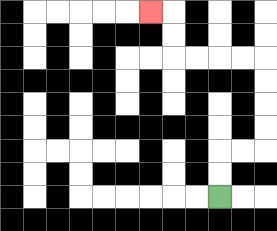{'start': '[9, 8]', 'end': '[6, 0]', 'path_directions': 'U,U,R,R,U,U,U,U,L,L,L,L,U,U,L', 'path_coordinates': '[[9, 8], [9, 7], [9, 6], [10, 6], [11, 6], [11, 5], [11, 4], [11, 3], [11, 2], [10, 2], [9, 2], [8, 2], [7, 2], [7, 1], [7, 0], [6, 0]]'}